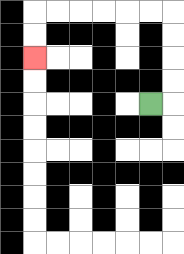{'start': '[6, 4]', 'end': '[1, 2]', 'path_directions': 'R,U,U,U,U,L,L,L,L,L,L,D,D', 'path_coordinates': '[[6, 4], [7, 4], [7, 3], [7, 2], [7, 1], [7, 0], [6, 0], [5, 0], [4, 0], [3, 0], [2, 0], [1, 0], [1, 1], [1, 2]]'}